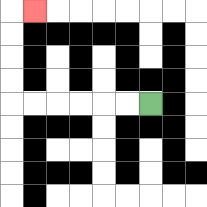{'start': '[6, 4]', 'end': '[1, 0]', 'path_directions': 'L,L,L,L,L,L,U,U,U,U,R', 'path_coordinates': '[[6, 4], [5, 4], [4, 4], [3, 4], [2, 4], [1, 4], [0, 4], [0, 3], [0, 2], [0, 1], [0, 0], [1, 0]]'}